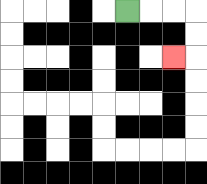{'start': '[5, 0]', 'end': '[7, 2]', 'path_directions': 'R,R,R,D,D,L', 'path_coordinates': '[[5, 0], [6, 0], [7, 0], [8, 0], [8, 1], [8, 2], [7, 2]]'}